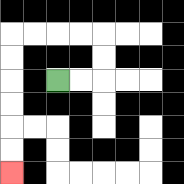{'start': '[2, 3]', 'end': '[0, 7]', 'path_directions': 'R,R,U,U,L,L,L,L,D,D,D,D,D,D', 'path_coordinates': '[[2, 3], [3, 3], [4, 3], [4, 2], [4, 1], [3, 1], [2, 1], [1, 1], [0, 1], [0, 2], [0, 3], [0, 4], [0, 5], [0, 6], [0, 7]]'}